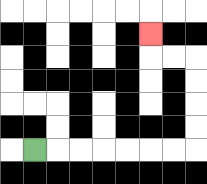{'start': '[1, 6]', 'end': '[6, 1]', 'path_directions': 'R,R,R,R,R,R,R,U,U,U,U,L,L,U', 'path_coordinates': '[[1, 6], [2, 6], [3, 6], [4, 6], [5, 6], [6, 6], [7, 6], [8, 6], [8, 5], [8, 4], [8, 3], [8, 2], [7, 2], [6, 2], [6, 1]]'}